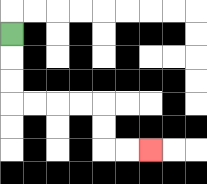{'start': '[0, 1]', 'end': '[6, 6]', 'path_directions': 'D,D,D,R,R,R,R,D,D,R,R', 'path_coordinates': '[[0, 1], [0, 2], [0, 3], [0, 4], [1, 4], [2, 4], [3, 4], [4, 4], [4, 5], [4, 6], [5, 6], [6, 6]]'}